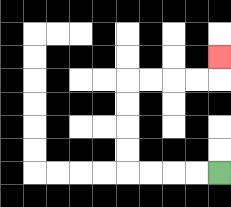{'start': '[9, 7]', 'end': '[9, 2]', 'path_directions': 'L,L,L,L,U,U,U,U,R,R,R,R,U', 'path_coordinates': '[[9, 7], [8, 7], [7, 7], [6, 7], [5, 7], [5, 6], [5, 5], [5, 4], [5, 3], [6, 3], [7, 3], [8, 3], [9, 3], [9, 2]]'}